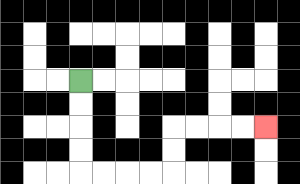{'start': '[3, 3]', 'end': '[11, 5]', 'path_directions': 'D,D,D,D,R,R,R,R,U,U,R,R,R,R', 'path_coordinates': '[[3, 3], [3, 4], [3, 5], [3, 6], [3, 7], [4, 7], [5, 7], [6, 7], [7, 7], [7, 6], [7, 5], [8, 5], [9, 5], [10, 5], [11, 5]]'}